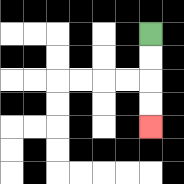{'start': '[6, 1]', 'end': '[6, 5]', 'path_directions': 'D,D,D,D', 'path_coordinates': '[[6, 1], [6, 2], [6, 3], [6, 4], [6, 5]]'}